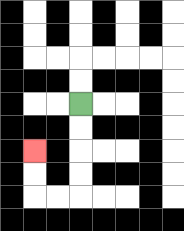{'start': '[3, 4]', 'end': '[1, 6]', 'path_directions': 'D,D,D,D,L,L,U,U', 'path_coordinates': '[[3, 4], [3, 5], [3, 6], [3, 7], [3, 8], [2, 8], [1, 8], [1, 7], [1, 6]]'}